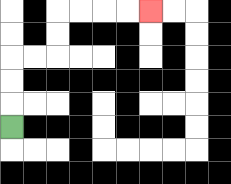{'start': '[0, 5]', 'end': '[6, 0]', 'path_directions': 'U,U,U,R,R,U,U,R,R,R,R', 'path_coordinates': '[[0, 5], [0, 4], [0, 3], [0, 2], [1, 2], [2, 2], [2, 1], [2, 0], [3, 0], [4, 0], [5, 0], [6, 0]]'}